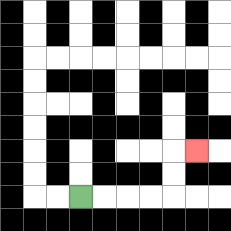{'start': '[3, 8]', 'end': '[8, 6]', 'path_directions': 'R,R,R,R,U,U,R', 'path_coordinates': '[[3, 8], [4, 8], [5, 8], [6, 8], [7, 8], [7, 7], [7, 6], [8, 6]]'}